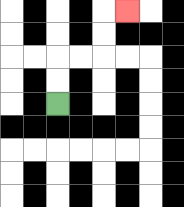{'start': '[2, 4]', 'end': '[5, 0]', 'path_directions': 'U,U,R,R,U,U,R', 'path_coordinates': '[[2, 4], [2, 3], [2, 2], [3, 2], [4, 2], [4, 1], [4, 0], [5, 0]]'}